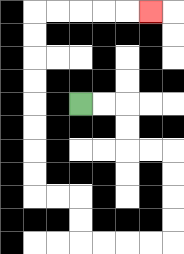{'start': '[3, 4]', 'end': '[6, 0]', 'path_directions': 'R,R,D,D,R,R,D,D,D,D,L,L,L,L,U,U,L,L,U,U,U,U,U,U,U,U,R,R,R,R,R', 'path_coordinates': '[[3, 4], [4, 4], [5, 4], [5, 5], [5, 6], [6, 6], [7, 6], [7, 7], [7, 8], [7, 9], [7, 10], [6, 10], [5, 10], [4, 10], [3, 10], [3, 9], [3, 8], [2, 8], [1, 8], [1, 7], [1, 6], [1, 5], [1, 4], [1, 3], [1, 2], [1, 1], [1, 0], [2, 0], [3, 0], [4, 0], [5, 0], [6, 0]]'}